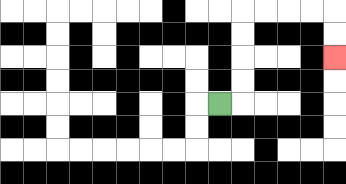{'start': '[9, 4]', 'end': '[14, 2]', 'path_directions': 'R,U,U,U,U,R,R,R,R,D,D', 'path_coordinates': '[[9, 4], [10, 4], [10, 3], [10, 2], [10, 1], [10, 0], [11, 0], [12, 0], [13, 0], [14, 0], [14, 1], [14, 2]]'}